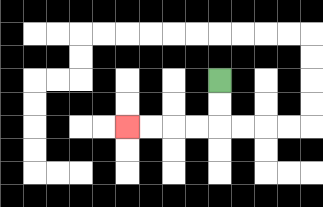{'start': '[9, 3]', 'end': '[5, 5]', 'path_directions': 'D,D,L,L,L,L', 'path_coordinates': '[[9, 3], [9, 4], [9, 5], [8, 5], [7, 5], [6, 5], [5, 5]]'}